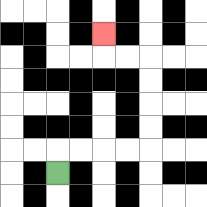{'start': '[2, 7]', 'end': '[4, 1]', 'path_directions': 'U,R,R,R,R,U,U,U,U,L,L,U', 'path_coordinates': '[[2, 7], [2, 6], [3, 6], [4, 6], [5, 6], [6, 6], [6, 5], [6, 4], [6, 3], [6, 2], [5, 2], [4, 2], [4, 1]]'}